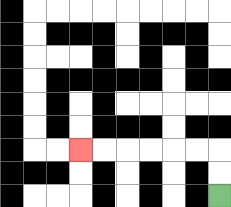{'start': '[9, 8]', 'end': '[3, 6]', 'path_directions': 'U,U,L,L,L,L,L,L', 'path_coordinates': '[[9, 8], [9, 7], [9, 6], [8, 6], [7, 6], [6, 6], [5, 6], [4, 6], [3, 6]]'}